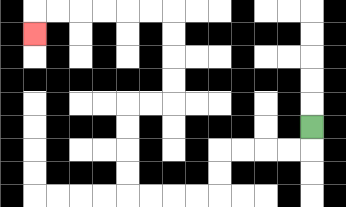{'start': '[13, 5]', 'end': '[1, 1]', 'path_directions': 'D,L,L,L,L,D,D,L,L,L,L,U,U,U,U,R,R,U,U,U,U,L,L,L,L,L,L,D', 'path_coordinates': '[[13, 5], [13, 6], [12, 6], [11, 6], [10, 6], [9, 6], [9, 7], [9, 8], [8, 8], [7, 8], [6, 8], [5, 8], [5, 7], [5, 6], [5, 5], [5, 4], [6, 4], [7, 4], [7, 3], [7, 2], [7, 1], [7, 0], [6, 0], [5, 0], [4, 0], [3, 0], [2, 0], [1, 0], [1, 1]]'}